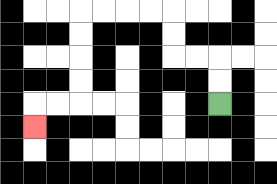{'start': '[9, 4]', 'end': '[1, 5]', 'path_directions': 'U,U,L,L,U,U,L,L,L,L,D,D,D,D,L,L,D', 'path_coordinates': '[[9, 4], [9, 3], [9, 2], [8, 2], [7, 2], [7, 1], [7, 0], [6, 0], [5, 0], [4, 0], [3, 0], [3, 1], [3, 2], [3, 3], [3, 4], [2, 4], [1, 4], [1, 5]]'}